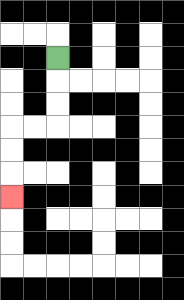{'start': '[2, 2]', 'end': '[0, 8]', 'path_directions': 'D,D,D,L,L,D,D,D', 'path_coordinates': '[[2, 2], [2, 3], [2, 4], [2, 5], [1, 5], [0, 5], [0, 6], [0, 7], [0, 8]]'}